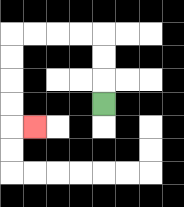{'start': '[4, 4]', 'end': '[1, 5]', 'path_directions': 'U,U,U,L,L,L,L,D,D,D,D,R', 'path_coordinates': '[[4, 4], [4, 3], [4, 2], [4, 1], [3, 1], [2, 1], [1, 1], [0, 1], [0, 2], [0, 3], [0, 4], [0, 5], [1, 5]]'}